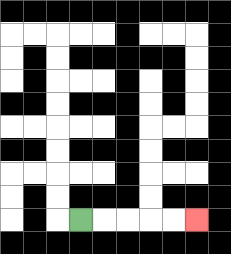{'start': '[3, 9]', 'end': '[8, 9]', 'path_directions': 'R,R,R,R,R', 'path_coordinates': '[[3, 9], [4, 9], [5, 9], [6, 9], [7, 9], [8, 9]]'}